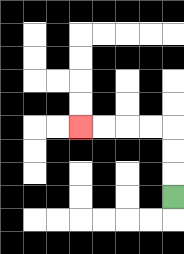{'start': '[7, 8]', 'end': '[3, 5]', 'path_directions': 'U,U,U,L,L,L,L', 'path_coordinates': '[[7, 8], [7, 7], [7, 6], [7, 5], [6, 5], [5, 5], [4, 5], [3, 5]]'}